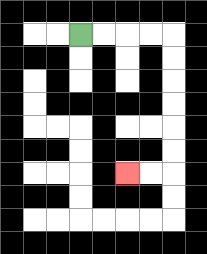{'start': '[3, 1]', 'end': '[5, 7]', 'path_directions': 'R,R,R,R,D,D,D,D,D,D,L,L', 'path_coordinates': '[[3, 1], [4, 1], [5, 1], [6, 1], [7, 1], [7, 2], [7, 3], [7, 4], [7, 5], [7, 6], [7, 7], [6, 7], [5, 7]]'}